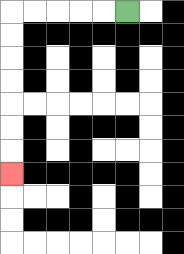{'start': '[5, 0]', 'end': '[0, 7]', 'path_directions': 'L,L,L,L,L,D,D,D,D,D,D,D', 'path_coordinates': '[[5, 0], [4, 0], [3, 0], [2, 0], [1, 0], [0, 0], [0, 1], [0, 2], [0, 3], [0, 4], [0, 5], [0, 6], [0, 7]]'}